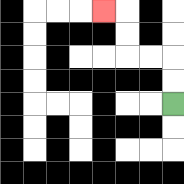{'start': '[7, 4]', 'end': '[4, 0]', 'path_directions': 'U,U,L,L,U,U,L', 'path_coordinates': '[[7, 4], [7, 3], [7, 2], [6, 2], [5, 2], [5, 1], [5, 0], [4, 0]]'}